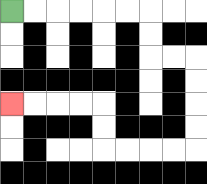{'start': '[0, 0]', 'end': '[0, 4]', 'path_directions': 'R,R,R,R,R,R,D,D,R,R,D,D,D,D,L,L,L,L,U,U,L,L,L,L', 'path_coordinates': '[[0, 0], [1, 0], [2, 0], [3, 0], [4, 0], [5, 0], [6, 0], [6, 1], [6, 2], [7, 2], [8, 2], [8, 3], [8, 4], [8, 5], [8, 6], [7, 6], [6, 6], [5, 6], [4, 6], [4, 5], [4, 4], [3, 4], [2, 4], [1, 4], [0, 4]]'}